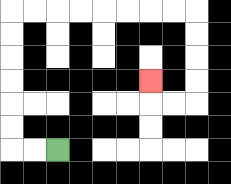{'start': '[2, 6]', 'end': '[6, 3]', 'path_directions': 'L,L,U,U,U,U,U,U,R,R,R,R,R,R,R,R,D,D,D,D,L,L,U', 'path_coordinates': '[[2, 6], [1, 6], [0, 6], [0, 5], [0, 4], [0, 3], [0, 2], [0, 1], [0, 0], [1, 0], [2, 0], [3, 0], [4, 0], [5, 0], [6, 0], [7, 0], [8, 0], [8, 1], [8, 2], [8, 3], [8, 4], [7, 4], [6, 4], [6, 3]]'}